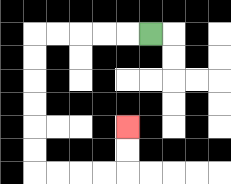{'start': '[6, 1]', 'end': '[5, 5]', 'path_directions': 'L,L,L,L,L,D,D,D,D,D,D,R,R,R,R,U,U', 'path_coordinates': '[[6, 1], [5, 1], [4, 1], [3, 1], [2, 1], [1, 1], [1, 2], [1, 3], [1, 4], [1, 5], [1, 6], [1, 7], [2, 7], [3, 7], [4, 7], [5, 7], [5, 6], [5, 5]]'}